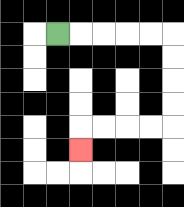{'start': '[2, 1]', 'end': '[3, 6]', 'path_directions': 'R,R,R,R,R,D,D,D,D,L,L,L,L,D', 'path_coordinates': '[[2, 1], [3, 1], [4, 1], [5, 1], [6, 1], [7, 1], [7, 2], [7, 3], [7, 4], [7, 5], [6, 5], [5, 5], [4, 5], [3, 5], [3, 6]]'}